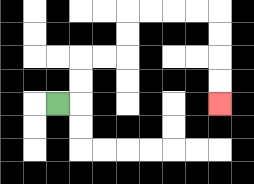{'start': '[2, 4]', 'end': '[9, 4]', 'path_directions': 'R,U,U,R,R,U,U,R,R,R,R,D,D,D,D', 'path_coordinates': '[[2, 4], [3, 4], [3, 3], [3, 2], [4, 2], [5, 2], [5, 1], [5, 0], [6, 0], [7, 0], [8, 0], [9, 0], [9, 1], [9, 2], [9, 3], [9, 4]]'}